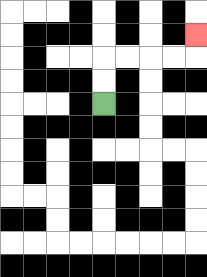{'start': '[4, 4]', 'end': '[8, 1]', 'path_directions': 'U,U,R,R,R,R,U', 'path_coordinates': '[[4, 4], [4, 3], [4, 2], [5, 2], [6, 2], [7, 2], [8, 2], [8, 1]]'}